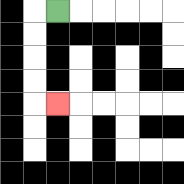{'start': '[2, 0]', 'end': '[2, 4]', 'path_directions': 'L,D,D,D,D,R', 'path_coordinates': '[[2, 0], [1, 0], [1, 1], [1, 2], [1, 3], [1, 4], [2, 4]]'}